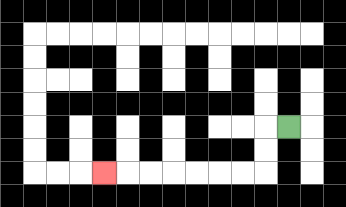{'start': '[12, 5]', 'end': '[4, 7]', 'path_directions': 'L,D,D,L,L,L,L,L,L,L', 'path_coordinates': '[[12, 5], [11, 5], [11, 6], [11, 7], [10, 7], [9, 7], [8, 7], [7, 7], [6, 7], [5, 7], [4, 7]]'}